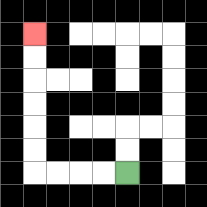{'start': '[5, 7]', 'end': '[1, 1]', 'path_directions': 'L,L,L,L,U,U,U,U,U,U', 'path_coordinates': '[[5, 7], [4, 7], [3, 7], [2, 7], [1, 7], [1, 6], [1, 5], [1, 4], [1, 3], [1, 2], [1, 1]]'}